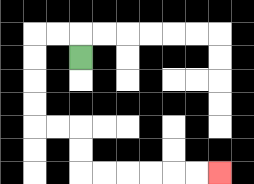{'start': '[3, 2]', 'end': '[9, 7]', 'path_directions': 'U,L,L,D,D,D,D,R,R,D,D,R,R,R,R,R,R', 'path_coordinates': '[[3, 2], [3, 1], [2, 1], [1, 1], [1, 2], [1, 3], [1, 4], [1, 5], [2, 5], [3, 5], [3, 6], [3, 7], [4, 7], [5, 7], [6, 7], [7, 7], [8, 7], [9, 7]]'}